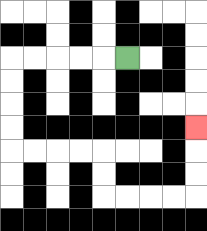{'start': '[5, 2]', 'end': '[8, 5]', 'path_directions': 'L,L,L,L,L,D,D,D,D,R,R,R,R,D,D,R,R,R,R,U,U,U', 'path_coordinates': '[[5, 2], [4, 2], [3, 2], [2, 2], [1, 2], [0, 2], [0, 3], [0, 4], [0, 5], [0, 6], [1, 6], [2, 6], [3, 6], [4, 6], [4, 7], [4, 8], [5, 8], [6, 8], [7, 8], [8, 8], [8, 7], [8, 6], [8, 5]]'}